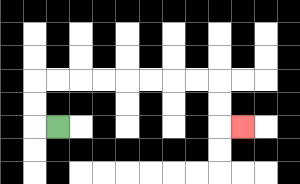{'start': '[2, 5]', 'end': '[10, 5]', 'path_directions': 'L,U,U,R,R,R,R,R,R,R,R,D,D,R', 'path_coordinates': '[[2, 5], [1, 5], [1, 4], [1, 3], [2, 3], [3, 3], [4, 3], [5, 3], [6, 3], [7, 3], [8, 3], [9, 3], [9, 4], [9, 5], [10, 5]]'}